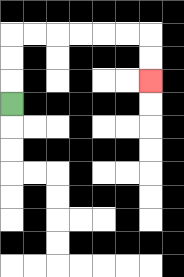{'start': '[0, 4]', 'end': '[6, 3]', 'path_directions': 'U,U,U,R,R,R,R,R,R,D,D', 'path_coordinates': '[[0, 4], [0, 3], [0, 2], [0, 1], [1, 1], [2, 1], [3, 1], [4, 1], [5, 1], [6, 1], [6, 2], [6, 3]]'}